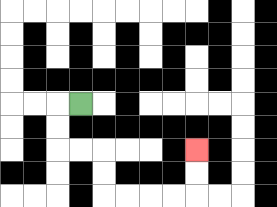{'start': '[3, 4]', 'end': '[8, 6]', 'path_directions': 'L,D,D,R,R,D,D,R,R,R,R,U,U', 'path_coordinates': '[[3, 4], [2, 4], [2, 5], [2, 6], [3, 6], [4, 6], [4, 7], [4, 8], [5, 8], [6, 8], [7, 8], [8, 8], [8, 7], [8, 6]]'}